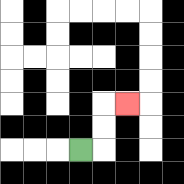{'start': '[3, 6]', 'end': '[5, 4]', 'path_directions': 'R,U,U,R', 'path_coordinates': '[[3, 6], [4, 6], [4, 5], [4, 4], [5, 4]]'}